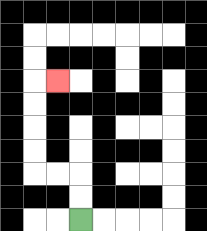{'start': '[3, 9]', 'end': '[2, 3]', 'path_directions': 'U,U,L,L,U,U,U,U,R', 'path_coordinates': '[[3, 9], [3, 8], [3, 7], [2, 7], [1, 7], [1, 6], [1, 5], [1, 4], [1, 3], [2, 3]]'}